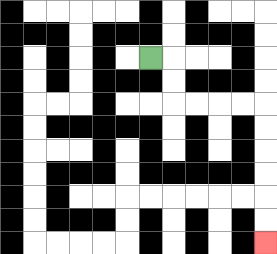{'start': '[6, 2]', 'end': '[11, 10]', 'path_directions': 'R,D,D,R,R,R,R,D,D,D,D,D,D', 'path_coordinates': '[[6, 2], [7, 2], [7, 3], [7, 4], [8, 4], [9, 4], [10, 4], [11, 4], [11, 5], [11, 6], [11, 7], [11, 8], [11, 9], [11, 10]]'}